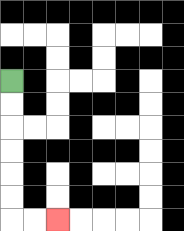{'start': '[0, 3]', 'end': '[2, 9]', 'path_directions': 'D,D,D,D,D,D,R,R', 'path_coordinates': '[[0, 3], [0, 4], [0, 5], [0, 6], [0, 7], [0, 8], [0, 9], [1, 9], [2, 9]]'}